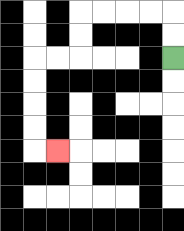{'start': '[7, 2]', 'end': '[2, 6]', 'path_directions': 'U,U,L,L,L,L,D,D,L,L,D,D,D,D,R', 'path_coordinates': '[[7, 2], [7, 1], [7, 0], [6, 0], [5, 0], [4, 0], [3, 0], [3, 1], [3, 2], [2, 2], [1, 2], [1, 3], [1, 4], [1, 5], [1, 6], [2, 6]]'}